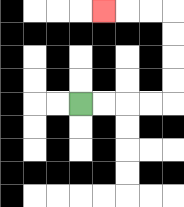{'start': '[3, 4]', 'end': '[4, 0]', 'path_directions': 'R,R,R,R,U,U,U,U,L,L,L', 'path_coordinates': '[[3, 4], [4, 4], [5, 4], [6, 4], [7, 4], [7, 3], [7, 2], [7, 1], [7, 0], [6, 0], [5, 0], [4, 0]]'}